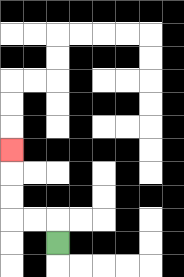{'start': '[2, 10]', 'end': '[0, 6]', 'path_directions': 'U,L,L,U,U,U', 'path_coordinates': '[[2, 10], [2, 9], [1, 9], [0, 9], [0, 8], [0, 7], [0, 6]]'}